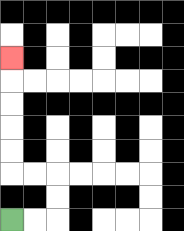{'start': '[0, 9]', 'end': '[0, 2]', 'path_directions': 'R,R,U,U,L,L,U,U,U,U,U', 'path_coordinates': '[[0, 9], [1, 9], [2, 9], [2, 8], [2, 7], [1, 7], [0, 7], [0, 6], [0, 5], [0, 4], [0, 3], [0, 2]]'}